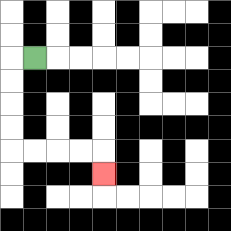{'start': '[1, 2]', 'end': '[4, 7]', 'path_directions': 'L,D,D,D,D,R,R,R,R,D', 'path_coordinates': '[[1, 2], [0, 2], [0, 3], [0, 4], [0, 5], [0, 6], [1, 6], [2, 6], [3, 6], [4, 6], [4, 7]]'}